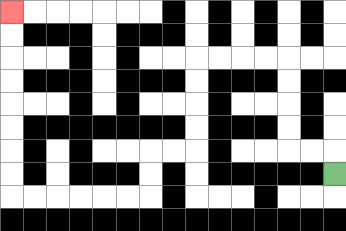{'start': '[14, 7]', 'end': '[0, 0]', 'path_directions': 'U,L,L,U,U,U,U,L,L,L,L,D,D,D,D,L,L,D,D,L,L,L,L,L,L,U,U,U,U,U,U,U,U', 'path_coordinates': '[[14, 7], [14, 6], [13, 6], [12, 6], [12, 5], [12, 4], [12, 3], [12, 2], [11, 2], [10, 2], [9, 2], [8, 2], [8, 3], [8, 4], [8, 5], [8, 6], [7, 6], [6, 6], [6, 7], [6, 8], [5, 8], [4, 8], [3, 8], [2, 8], [1, 8], [0, 8], [0, 7], [0, 6], [0, 5], [0, 4], [0, 3], [0, 2], [0, 1], [0, 0]]'}